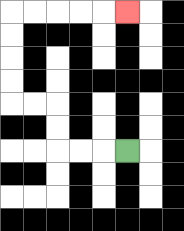{'start': '[5, 6]', 'end': '[5, 0]', 'path_directions': 'L,L,L,U,U,L,L,U,U,U,U,R,R,R,R,R', 'path_coordinates': '[[5, 6], [4, 6], [3, 6], [2, 6], [2, 5], [2, 4], [1, 4], [0, 4], [0, 3], [0, 2], [0, 1], [0, 0], [1, 0], [2, 0], [3, 0], [4, 0], [5, 0]]'}